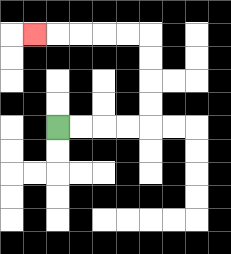{'start': '[2, 5]', 'end': '[1, 1]', 'path_directions': 'R,R,R,R,U,U,U,U,L,L,L,L,L', 'path_coordinates': '[[2, 5], [3, 5], [4, 5], [5, 5], [6, 5], [6, 4], [6, 3], [6, 2], [6, 1], [5, 1], [4, 1], [3, 1], [2, 1], [1, 1]]'}